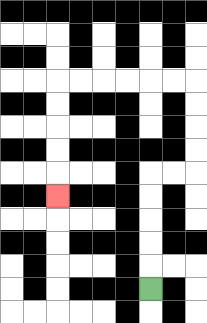{'start': '[6, 12]', 'end': '[2, 8]', 'path_directions': 'U,U,U,U,U,R,R,U,U,U,U,L,L,L,L,L,L,D,D,D,D,D', 'path_coordinates': '[[6, 12], [6, 11], [6, 10], [6, 9], [6, 8], [6, 7], [7, 7], [8, 7], [8, 6], [8, 5], [8, 4], [8, 3], [7, 3], [6, 3], [5, 3], [4, 3], [3, 3], [2, 3], [2, 4], [2, 5], [2, 6], [2, 7], [2, 8]]'}